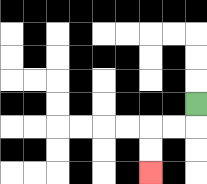{'start': '[8, 4]', 'end': '[6, 7]', 'path_directions': 'D,L,L,D,D', 'path_coordinates': '[[8, 4], [8, 5], [7, 5], [6, 5], [6, 6], [6, 7]]'}